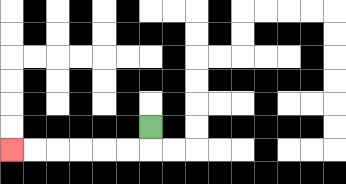{'start': '[6, 5]', 'end': '[0, 6]', 'path_directions': 'D,L,L,L,L,L,L', 'path_coordinates': '[[6, 5], [6, 6], [5, 6], [4, 6], [3, 6], [2, 6], [1, 6], [0, 6]]'}